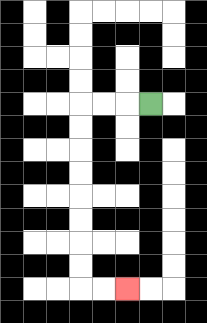{'start': '[6, 4]', 'end': '[5, 12]', 'path_directions': 'L,L,L,D,D,D,D,D,D,D,D,R,R', 'path_coordinates': '[[6, 4], [5, 4], [4, 4], [3, 4], [3, 5], [3, 6], [3, 7], [3, 8], [3, 9], [3, 10], [3, 11], [3, 12], [4, 12], [5, 12]]'}